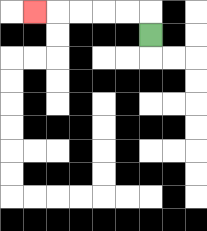{'start': '[6, 1]', 'end': '[1, 0]', 'path_directions': 'U,L,L,L,L,L', 'path_coordinates': '[[6, 1], [6, 0], [5, 0], [4, 0], [3, 0], [2, 0], [1, 0]]'}